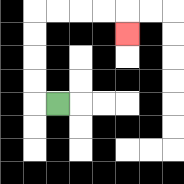{'start': '[2, 4]', 'end': '[5, 1]', 'path_directions': 'L,U,U,U,U,R,R,R,R,D', 'path_coordinates': '[[2, 4], [1, 4], [1, 3], [1, 2], [1, 1], [1, 0], [2, 0], [3, 0], [4, 0], [5, 0], [5, 1]]'}